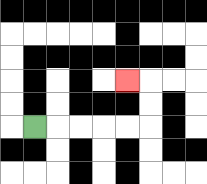{'start': '[1, 5]', 'end': '[5, 3]', 'path_directions': 'R,R,R,R,R,U,U,L', 'path_coordinates': '[[1, 5], [2, 5], [3, 5], [4, 5], [5, 5], [6, 5], [6, 4], [6, 3], [5, 3]]'}